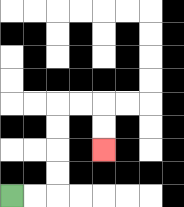{'start': '[0, 8]', 'end': '[4, 6]', 'path_directions': 'R,R,U,U,U,U,R,R,D,D', 'path_coordinates': '[[0, 8], [1, 8], [2, 8], [2, 7], [2, 6], [2, 5], [2, 4], [3, 4], [4, 4], [4, 5], [4, 6]]'}